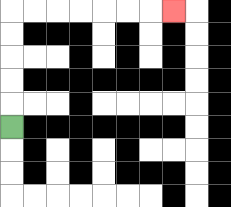{'start': '[0, 5]', 'end': '[7, 0]', 'path_directions': 'U,U,U,U,U,R,R,R,R,R,R,R', 'path_coordinates': '[[0, 5], [0, 4], [0, 3], [0, 2], [0, 1], [0, 0], [1, 0], [2, 0], [3, 0], [4, 0], [5, 0], [6, 0], [7, 0]]'}